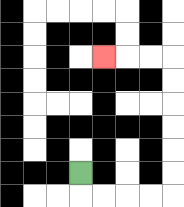{'start': '[3, 7]', 'end': '[4, 2]', 'path_directions': 'D,R,R,R,R,U,U,U,U,U,U,L,L,L', 'path_coordinates': '[[3, 7], [3, 8], [4, 8], [5, 8], [6, 8], [7, 8], [7, 7], [7, 6], [7, 5], [7, 4], [7, 3], [7, 2], [6, 2], [5, 2], [4, 2]]'}